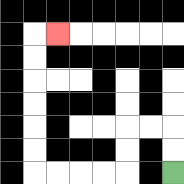{'start': '[7, 7]', 'end': '[2, 1]', 'path_directions': 'U,U,L,L,D,D,L,L,L,L,U,U,U,U,U,U,R', 'path_coordinates': '[[7, 7], [7, 6], [7, 5], [6, 5], [5, 5], [5, 6], [5, 7], [4, 7], [3, 7], [2, 7], [1, 7], [1, 6], [1, 5], [1, 4], [1, 3], [1, 2], [1, 1], [2, 1]]'}